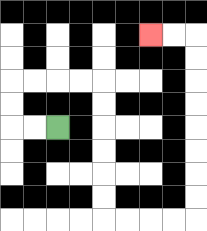{'start': '[2, 5]', 'end': '[6, 1]', 'path_directions': 'L,L,U,U,R,R,R,R,D,D,D,D,D,D,R,R,R,R,U,U,U,U,U,U,U,U,L,L', 'path_coordinates': '[[2, 5], [1, 5], [0, 5], [0, 4], [0, 3], [1, 3], [2, 3], [3, 3], [4, 3], [4, 4], [4, 5], [4, 6], [4, 7], [4, 8], [4, 9], [5, 9], [6, 9], [7, 9], [8, 9], [8, 8], [8, 7], [8, 6], [8, 5], [8, 4], [8, 3], [8, 2], [8, 1], [7, 1], [6, 1]]'}